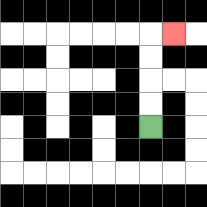{'start': '[6, 5]', 'end': '[7, 1]', 'path_directions': 'U,U,U,U,R', 'path_coordinates': '[[6, 5], [6, 4], [6, 3], [6, 2], [6, 1], [7, 1]]'}